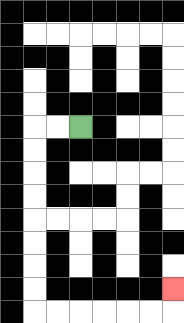{'start': '[3, 5]', 'end': '[7, 12]', 'path_directions': 'L,L,D,D,D,D,D,D,D,D,R,R,R,R,R,R,U', 'path_coordinates': '[[3, 5], [2, 5], [1, 5], [1, 6], [1, 7], [1, 8], [1, 9], [1, 10], [1, 11], [1, 12], [1, 13], [2, 13], [3, 13], [4, 13], [5, 13], [6, 13], [7, 13], [7, 12]]'}